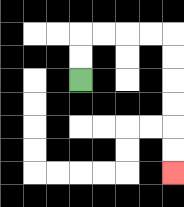{'start': '[3, 3]', 'end': '[7, 7]', 'path_directions': 'U,U,R,R,R,R,D,D,D,D,D,D', 'path_coordinates': '[[3, 3], [3, 2], [3, 1], [4, 1], [5, 1], [6, 1], [7, 1], [7, 2], [7, 3], [7, 4], [7, 5], [7, 6], [7, 7]]'}